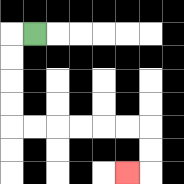{'start': '[1, 1]', 'end': '[5, 7]', 'path_directions': 'L,D,D,D,D,R,R,R,R,R,R,D,D,L', 'path_coordinates': '[[1, 1], [0, 1], [0, 2], [0, 3], [0, 4], [0, 5], [1, 5], [2, 5], [3, 5], [4, 5], [5, 5], [6, 5], [6, 6], [6, 7], [5, 7]]'}